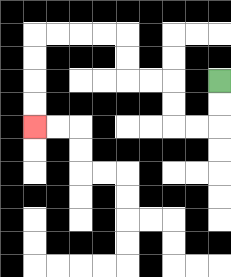{'start': '[9, 3]', 'end': '[1, 5]', 'path_directions': 'D,D,L,L,U,U,L,L,U,U,L,L,L,L,D,D,D,D', 'path_coordinates': '[[9, 3], [9, 4], [9, 5], [8, 5], [7, 5], [7, 4], [7, 3], [6, 3], [5, 3], [5, 2], [5, 1], [4, 1], [3, 1], [2, 1], [1, 1], [1, 2], [1, 3], [1, 4], [1, 5]]'}